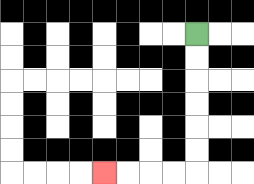{'start': '[8, 1]', 'end': '[4, 7]', 'path_directions': 'D,D,D,D,D,D,L,L,L,L', 'path_coordinates': '[[8, 1], [8, 2], [8, 3], [8, 4], [8, 5], [8, 6], [8, 7], [7, 7], [6, 7], [5, 7], [4, 7]]'}